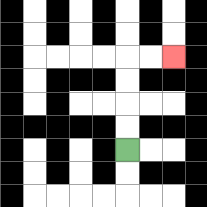{'start': '[5, 6]', 'end': '[7, 2]', 'path_directions': 'U,U,U,U,R,R', 'path_coordinates': '[[5, 6], [5, 5], [5, 4], [5, 3], [5, 2], [6, 2], [7, 2]]'}